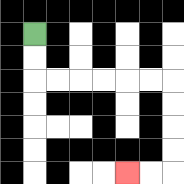{'start': '[1, 1]', 'end': '[5, 7]', 'path_directions': 'D,D,R,R,R,R,R,R,D,D,D,D,L,L', 'path_coordinates': '[[1, 1], [1, 2], [1, 3], [2, 3], [3, 3], [4, 3], [5, 3], [6, 3], [7, 3], [7, 4], [7, 5], [7, 6], [7, 7], [6, 7], [5, 7]]'}